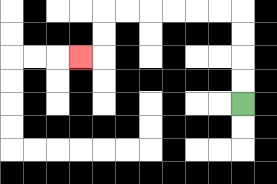{'start': '[10, 4]', 'end': '[3, 2]', 'path_directions': 'U,U,U,U,L,L,L,L,L,L,D,D,L', 'path_coordinates': '[[10, 4], [10, 3], [10, 2], [10, 1], [10, 0], [9, 0], [8, 0], [7, 0], [6, 0], [5, 0], [4, 0], [4, 1], [4, 2], [3, 2]]'}